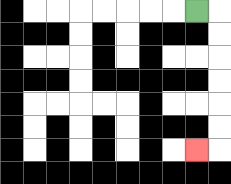{'start': '[8, 0]', 'end': '[8, 6]', 'path_directions': 'R,D,D,D,D,D,D,L', 'path_coordinates': '[[8, 0], [9, 0], [9, 1], [9, 2], [9, 3], [9, 4], [9, 5], [9, 6], [8, 6]]'}